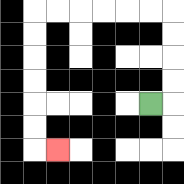{'start': '[6, 4]', 'end': '[2, 6]', 'path_directions': 'R,U,U,U,U,L,L,L,L,L,L,D,D,D,D,D,D,R', 'path_coordinates': '[[6, 4], [7, 4], [7, 3], [7, 2], [7, 1], [7, 0], [6, 0], [5, 0], [4, 0], [3, 0], [2, 0], [1, 0], [1, 1], [1, 2], [1, 3], [1, 4], [1, 5], [1, 6], [2, 6]]'}